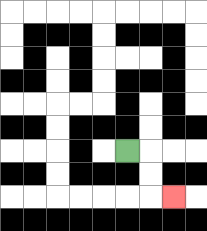{'start': '[5, 6]', 'end': '[7, 8]', 'path_directions': 'R,D,D,R', 'path_coordinates': '[[5, 6], [6, 6], [6, 7], [6, 8], [7, 8]]'}